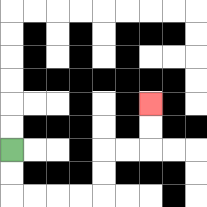{'start': '[0, 6]', 'end': '[6, 4]', 'path_directions': 'D,D,R,R,R,R,U,U,R,R,U,U', 'path_coordinates': '[[0, 6], [0, 7], [0, 8], [1, 8], [2, 8], [3, 8], [4, 8], [4, 7], [4, 6], [5, 6], [6, 6], [6, 5], [6, 4]]'}